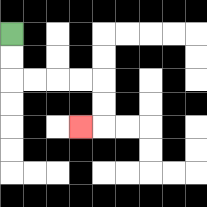{'start': '[0, 1]', 'end': '[3, 5]', 'path_directions': 'D,D,R,R,R,R,D,D,L', 'path_coordinates': '[[0, 1], [0, 2], [0, 3], [1, 3], [2, 3], [3, 3], [4, 3], [4, 4], [4, 5], [3, 5]]'}